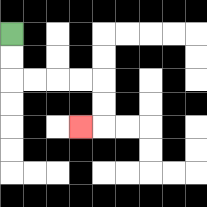{'start': '[0, 1]', 'end': '[3, 5]', 'path_directions': 'D,D,R,R,R,R,D,D,L', 'path_coordinates': '[[0, 1], [0, 2], [0, 3], [1, 3], [2, 3], [3, 3], [4, 3], [4, 4], [4, 5], [3, 5]]'}